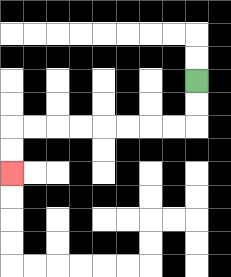{'start': '[8, 3]', 'end': '[0, 7]', 'path_directions': 'D,D,L,L,L,L,L,L,L,L,D,D', 'path_coordinates': '[[8, 3], [8, 4], [8, 5], [7, 5], [6, 5], [5, 5], [4, 5], [3, 5], [2, 5], [1, 5], [0, 5], [0, 6], [0, 7]]'}